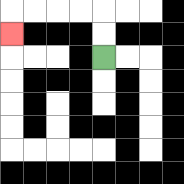{'start': '[4, 2]', 'end': '[0, 1]', 'path_directions': 'U,U,L,L,L,L,D', 'path_coordinates': '[[4, 2], [4, 1], [4, 0], [3, 0], [2, 0], [1, 0], [0, 0], [0, 1]]'}